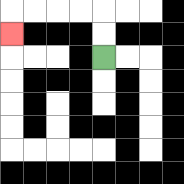{'start': '[4, 2]', 'end': '[0, 1]', 'path_directions': 'U,U,L,L,L,L,D', 'path_coordinates': '[[4, 2], [4, 1], [4, 0], [3, 0], [2, 0], [1, 0], [0, 0], [0, 1]]'}